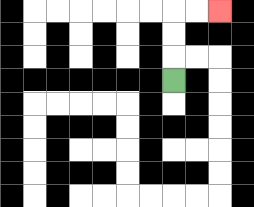{'start': '[7, 3]', 'end': '[9, 0]', 'path_directions': 'U,U,U,R,R', 'path_coordinates': '[[7, 3], [7, 2], [7, 1], [7, 0], [8, 0], [9, 0]]'}